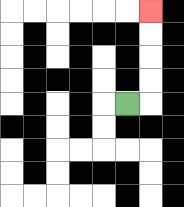{'start': '[5, 4]', 'end': '[6, 0]', 'path_directions': 'R,U,U,U,U', 'path_coordinates': '[[5, 4], [6, 4], [6, 3], [6, 2], [6, 1], [6, 0]]'}